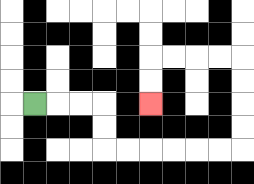{'start': '[1, 4]', 'end': '[6, 4]', 'path_directions': 'R,R,R,D,D,R,R,R,R,R,R,U,U,U,U,L,L,L,L,D,D', 'path_coordinates': '[[1, 4], [2, 4], [3, 4], [4, 4], [4, 5], [4, 6], [5, 6], [6, 6], [7, 6], [8, 6], [9, 6], [10, 6], [10, 5], [10, 4], [10, 3], [10, 2], [9, 2], [8, 2], [7, 2], [6, 2], [6, 3], [6, 4]]'}